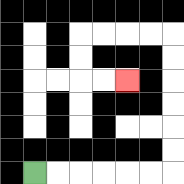{'start': '[1, 7]', 'end': '[5, 3]', 'path_directions': 'R,R,R,R,R,R,U,U,U,U,U,U,L,L,L,L,D,D,R,R', 'path_coordinates': '[[1, 7], [2, 7], [3, 7], [4, 7], [5, 7], [6, 7], [7, 7], [7, 6], [7, 5], [7, 4], [7, 3], [7, 2], [7, 1], [6, 1], [5, 1], [4, 1], [3, 1], [3, 2], [3, 3], [4, 3], [5, 3]]'}